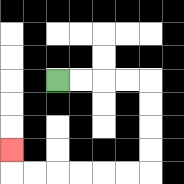{'start': '[2, 3]', 'end': '[0, 6]', 'path_directions': 'R,R,R,R,D,D,D,D,L,L,L,L,L,L,U', 'path_coordinates': '[[2, 3], [3, 3], [4, 3], [5, 3], [6, 3], [6, 4], [6, 5], [6, 6], [6, 7], [5, 7], [4, 7], [3, 7], [2, 7], [1, 7], [0, 7], [0, 6]]'}